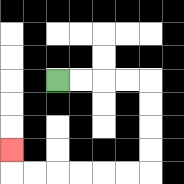{'start': '[2, 3]', 'end': '[0, 6]', 'path_directions': 'R,R,R,R,D,D,D,D,L,L,L,L,L,L,U', 'path_coordinates': '[[2, 3], [3, 3], [4, 3], [5, 3], [6, 3], [6, 4], [6, 5], [6, 6], [6, 7], [5, 7], [4, 7], [3, 7], [2, 7], [1, 7], [0, 7], [0, 6]]'}